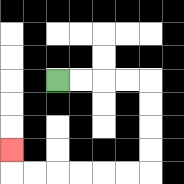{'start': '[2, 3]', 'end': '[0, 6]', 'path_directions': 'R,R,R,R,D,D,D,D,L,L,L,L,L,L,U', 'path_coordinates': '[[2, 3], [3, 3], [4, 3], [5, 3], [6, 3], [6, 4], [6, 5], [6, 6], [6, 7], [5, 7], [4, 7], [3, 7], [2, 7], [1, 7], [0, 7], [0, 6]]'}